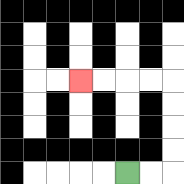{'start': '[5, 7]', 'end': '[3, 3]', 'path_directions': 'R,R,U,U,U,U,L,L,L,L', 'path_coordinates': '[[5, 7], [6, 7], [7, 7], [7, 6], [7, 5], [7, 4], [7, 3], [6, 3], [5, 3], [4, 3], [3, 3]]'}